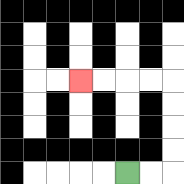{'start': '[5, 7]', 'end': '[3, 3]', 'path_directions': 'R,R,U,U,U,U,L,L,L,L', 'path_coordinates': '[[5, 7], [6, 7], [7, 7], [7, 6], [7, 5], [7, 4], [7, 3], [6, 3], [5, 3], [4, 3], [3, 3]]'}